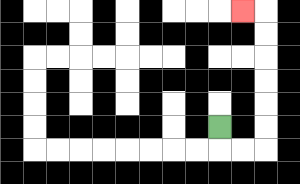{'start': '[9, 5]', 'end': '[10, 0]', 'path_directions': 'D,R,R,U,U,U,U,U,U,L', 'path_coordinates': '[[9, 5], [9, 6], [10, 6], [11, 6], [11, 5], [11, 4], [11, 3], [11, 2], [11, 1], [11, 0], [10, 0]]'}